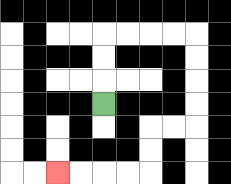{'start': '[4, 4]', 'end': '[2, 7]', 'path_directions': 'U,U,U,R,R,R,R,D,D,D,D,L,L,D,D,L,L,L,L', 'path_coordinates': '[[4, 4], [4, 3], [4, 2], [4, 1], [5, 1], [6, 1], [7, 1], [8, 1], [8, 2], [8, 3], [8, 4], [8, 5], [7, 5], [6, 5], [6, 6], [6, 7], [5, 7], [4, 7], [3, 7], [2, 7]]'}